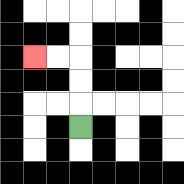{'start': '[3, 5]', 'end': '[1, 2]', 'path_directions': 'U,U,U,L,L', 'path_coordinates': '[[3, 5], [3, 4], [3, 3], [3, 2], [2, 2], [1, 2]]'}